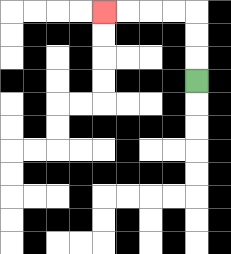{'start': '[8, 3]', 'end': '[4, 0]', 'path_directions': 'U,U,U,L,L,L,L', 'path_coordinates': '[[8, 3], [8, 2], [8, 1], [8, 0], [7, 0], [6, 0], [5, 0], [4, 0]]'}